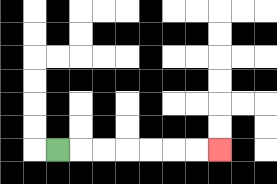{'start': '[2, 6]', 'end': '[9, 6]', 'path_directions': 'R,R,R,R,R,R,R', 'path_coordinates': '[[2, 6], [3, 6], [4, 6], [5, 6], [6, 6], [7, 6], [8, 6], [9, 6]]'}